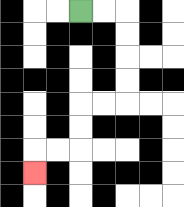{'start': '[3, 0]', 'end': '[1, 7]', 'path_directions': 'R,R,D,D,D,D,L,L,D,D,L,L,D', 'path_coordinates': '[[3, 0], [4, 0], [5, 0], [5, 1], [5, 2], [5, 3], [5, 4], [4, 4], [3, 4], [3, 5], [3, 6], [2, 6], [1, 6], [1, 7]]'}